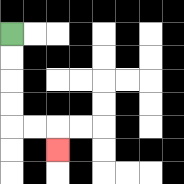{'start': '[0, 1]', 'end': '[2, 6]', 'path_directions': 'D,D,D,D,R,R,D', 'path_coordinates': '[[0, 1], [0, 2], [0, 3], [0, 4], [0, 5], [1, 5], [2, 5], [2, 6]]'}